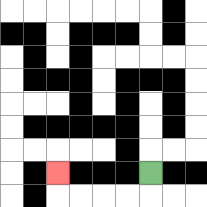{'start': '[6, 7]', 'end': '[2, 7]', 'path_directions': 'D,L,L,L,L,U', 'path_coordinates': '[[6, 7], [6, 8], [5, 8], [4, 8], [3, 8], [2, 8], [2, 7]]'}